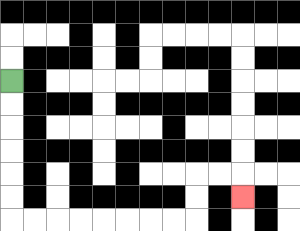{'start': '[0, 3]', 'end': '[10, 8]', 'path_directions': 'D,D,D,D,D,D,R,R,R,R,R,R,R,R,U,U,R,R,D', 'path_coordinates': '[[0, 3], [0, 4], [0, 5], [0, 6], [0, 7], [0, 8], [0, 9], [1, 9], [2, 9], [3, 9], [4, 9], [5, 9], [6, 9], [7, 9], [8, 9], [8, 8], [8, 7], [9, 7], [10, 7], [10, 8]]'}